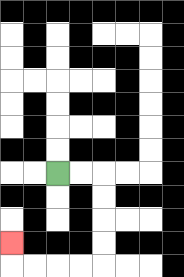{'start': '[2, 7]', 'end': '[0, 10]', 'path_directions': 'R,R,D,D,D,D,L,L,L,L,U', 'path_coordinates': '[[2, 7], [3, 7], [4, 7], [4, 8], [4, 9], [4, 10], [4, 11], [3, 11], [2, 11], [1, 11], [0, 11], [0, 10]]'}